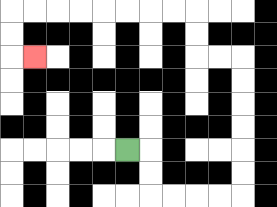{'start': '[5, 6]', 'end': '[1, 2]', 'path_directions': 'R,D,D,R,R,R,R,U,U,U,U,U,U,L,L,U,U,L,L,L,L,L,L,L,L,D,D,R', 'path_coordinates': '[[5, 6], [6, 6], [6, 7], [6, 8], [7, 8], [8, 8], [9, 8], [10, 8], [10, 7], [10, 6], [10, 5], [10, 4], [10, 3], [10, 2], [9, 2], [8, 2], [8, 1], [8, 0], [7, 0], [6, 0], [5, 0], [4, 0], [3, 0], [2, 0], [1, 0], [0, 0], [0, 1], [0, 2], [1, 2]]'}